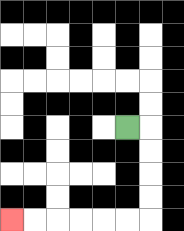{'start': '[5, 5]', 'end': '[0, 9]', 'path_directions': 'R,D,D,D,D,L,L,L,L,L,L', 'path_coordinates': '[[5, 5], [6, 5], [6, 6], [6, 7], [6, 8], [6, 9], [5, 9], [4, 9], [3, 9], [2, 9], [1, 9], [0, 9]]'}